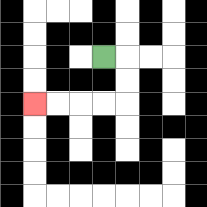{'start': '[4, 2]', 'end': '[1, 4]', 'path_directions': 'R,D,D,L,L,L,L', 'path_coordinates': '[[4, 2], [5, 2], [5, 3], [5, 4], [4, 4], [3, 4], [2, 4], [1, 4]]'}